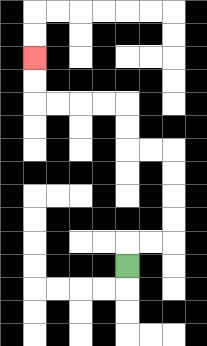{'start': '[5, 11]', 'end': '[1, 2]', 'path_directions': 'U,R,R,U,U,U,U,L,L,U,U,L,L,L,L,U,U', 'path_coordinates': '[[5, 11], [5, 10], [6, 10], [7, 10], [7, 9], [7, 8], [7, 7], [7, 6], [6, 6], [5, 6], [5, 5], [5, 4], [4, 4], [3, 4], [2, 4], [1, 4], [1, 3], [1, 2]]'}